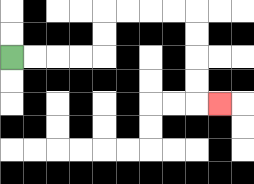{'start': '[0, 2]', 'end': '[9, 4]', 'path_directions': 'R,R,R,R,U,U,R,R,R,R,D,D,D,D,R', 'path_coordinates': '[[0, 2], [1, 2], [2, 2], [3, 2], [4, 2], [4, 1], [4, 0], [5, 0], [6, 0], [7, 0], [8, 0], [8, 1], [8, 2], [8, 3], [8, 4], [9, 4]]'}